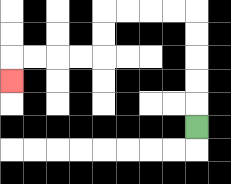{'start': '[8, 5]', 'end': '[0, 3]', 'path_directions': 'U,U,U,U,U,L,L,L,L,D,D,L,L,L,L,D', 'path_coordinates': '[[8, 5], [8, 4], [8, 3], [8, 2], [8, 1], [8, 0], [7, 0], [6, 0], [5, 0], [4, 0], [4, 1], [4, 2], [3, 2], [2, 2], [1, 2], [0, 2], [0, 3]]'}